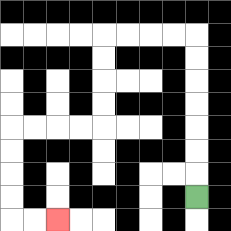{'start': '[8, 8]', 'end': '[2, 9]', 'path_directions': 'U,U,U,U,U,U,U,L,L,L,L,D,D,D,D,L,L,L,L,D,D,D,D,R,R', 'path_coordinates': '[[8, 8], [8, 7], [8, 6], [8, 5], [8, 4], [8, 3], [8, 2], [8, 1], [7, 1], [6, 1], [5, 1], [4, 1], [4, 2], [4, 3], [4, 4], [4, 5], [3, 5], [2, 5], [1, 5], [0, 5], [0, 6], [0, 7], [0, 8], [0, 9], [1, 9], [2, 9]]'}